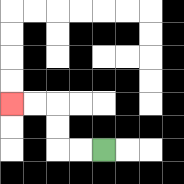{'start': '[4, 6]', 'end': '[0, 4]', 'path_directions': 'L,L,U,U,L,L', 'path_coordinates': '[[4, 6], [3, 6], [2, 6], [2, 5], [2, 4], [1, 4], [0, 4]]'}